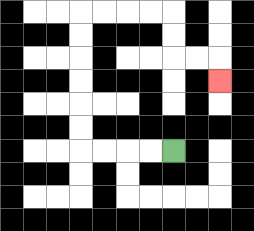{'start': '[7, 6]', 'end': '[9, 3]', 'path_directions': 'L,L,L,L,U,U,U,U,U,U,R,R,R,R,D,D,R,R,D', 'path_coordinates': '[[7, 6], [6, 6], [5, 6], [4, 6], [3, 6], [3, 5], [3, 4], [3, 3], [3, 2], [3, 1], [3, 0], [4, 0], [5, 0], [6, 0], [7, 0], [7, 1], [7, 2], [8, 2], [9, 2], [9, 3]]'}